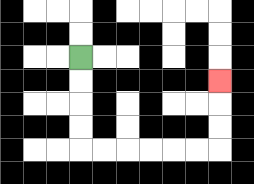{'start': '[3, 2]', 'end': '[9, 3]', 'path_directions': 'D,D,D,D,R,R,R,R,R,R,U,U,U', 'path_coordinates': '[[3, 2], [3, 3], [3, 4], [3, 5], [3, 6], [4, 6], [5, 6], [6, 6], [7, 6], [8, 6], [9, 6], [9, 5], [9, 4], [9, 3]]'}